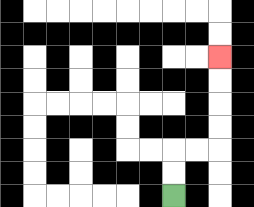{'start': '[7, 8]', 'end': '[9, 2]', 'path_directions': 'U,U,R,R,U,U,U,U', 'path_coordinates': '[[7, 8], [7, 7], [7, 6], [8, 6], [9, 6], [9, 5], [9, 4], [9, 3], [9, 2]]'}